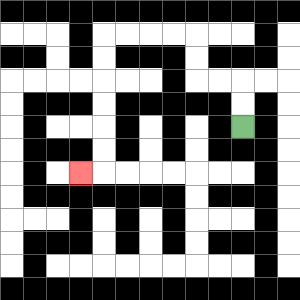{'start': '[10, 5]', 'end': '[3, 7]', 'path_directions': 'U,U,L,L,U,U,L,L,L,L,D,D,D,D,D,D,L', 'path_coordinates': '[[10, 5], [10, 4], [10, 3], [9, 3], [8, 3], [8, 2], [8, 1], [7, 1], [6, 1], [5, 1], [4, 1], [4, 2], [4, 3], [4, 4], [4, 5], [4, 6], [4, 7], [3, 7]]'}